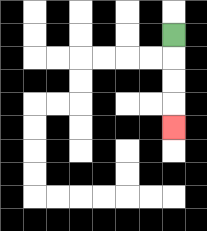{'start': '[7, 1]', 'end': '[7, 5]', 'path_directions': 'D,D,D,D', 'path_coordinates': '[[7, 1], [7, 2], [7, 3], [7, 4], [7, 5]]'}